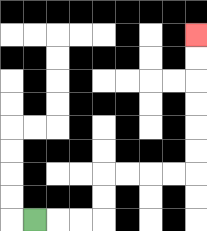{'start': '[1, 9]', 'end': '[8, 1]', 'path_directions': 'R,R,R,U,U,R,R,R,R,U,U,U,U,U,U', 'path_coordinates': '[[1, 9], [2, 9], [3, 9], [4, 9], [4, 8], [4, 7], [5, 7], [6, 7], [7, 7], [8, 7], [8, 6], [8, 5], [8, 4], [8, 3], [8, 2], [8, 1]]'}